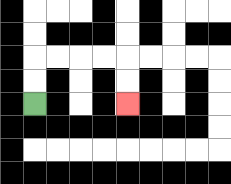{'start': '[1, 4]', 'end': '[5, 4]', 'path_directions': 'U,U,R,R,R,R,D,D', 'path_coordinates': '[[1, 4], [1, 3], [1, 2], [2, 2], [3, 2], [4, 2], [5, 2], [5, 3], [5, 4]]'}